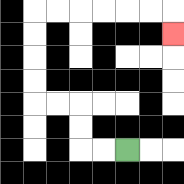{'start': '[5, 6]', 'end': '[7, 1]', 'path_directions': 'L,L,U,U,L,L,U,U,U,U,R,R,R,R,R,R,D', 'path_coordinates': '[[5, 6], [4, 6], [3, 6], [3, 5], [3, 4], [2, 4], [1, 4], [1, 3], [1, 2], [1, 1], [1, 0], [2, 0], [3, 0], [4, 0], [5, 0], [6, 0], [7, 0], [7, 1]]'}